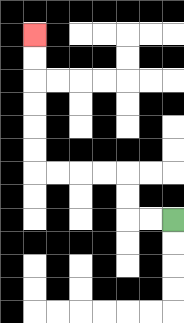{'start': '[7, 9]', 'end': '[1, 1]', 'path_directions': 'L,L,U,U,L,L,L,L,U,U,U,U,U,U', 'path_coordinates': '[[7, 9], [6, 9], [5, 9], [5, 8], [5, 7], [4, 7], [3, 7], [2, 7], [1, 7], [1, 6], [1, 5], [1, 4], [1, 3], [1, 2], [1, 1]]'}